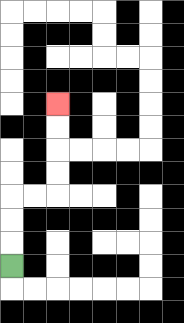{'start': '[0, 11]', 'end': '[2, 4]', 'path_directions': 'U,U,U,R,R,U,U,U,U', 'path_coordinates': '[[0, 11], [0, 10], [0, 9], [0, 8], [1, 8], [2, 8], [2, 7], [2, 6], [2, 5], [2, 4]]'}